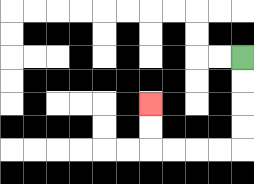{'start': '[10, 2]', 'end': '[6, 4]', 'path_directions': 'D,D,D,D,L,L,L,L,U,U', 'path_coordinates': '[[10, 2], [10, 3], [10, 4], [10, 5], [10, 6], [9, 6], [8, 6], [7, 6], [6, 6], [6, 5], [6, 4]]'}